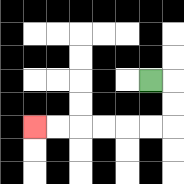{'start': '[6, 3]', 'end': '[1, 5]', 'path_directions': 'R,D,D,L,L,L,L,L,L', 'path_coordinates': '[[6, 3], [7, 3], [7, 4], [7, 5], [6, 5], [5, 5], [4, 5], [3, 5], [2, 5], [1, 5]]'}